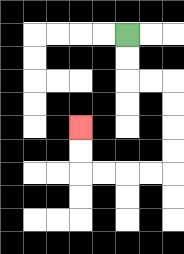{'start': '[5, 1]', 'end': '[3, 5]', 'path_directions': 'D,D,R,R,D,D,D,D,L,L,L,L,U,U', 'path_coordinates': '[[5, 1], [5, 2], [5, 3], [6, 3], [7, 3], [7, 4], [7, 5], [7, 6], [7, 7], [6, 7], [5, 7], [4, 7], [3, 7], [3, 6], [3, 5]]'}